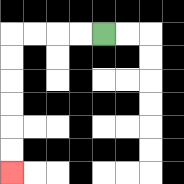{'start': '[4, 1]', 'end': '[0, 7]', 'path_directions': 'L,L,L,L,D,D,D,D,D,D', 'path_coordinates': '[[4, 1], [3, 1], [2, 1], [1, 1], [0, 1], [0, 2], [0, 3], [0, 4], [0, 5], [0, 6], [0, 7]]'}